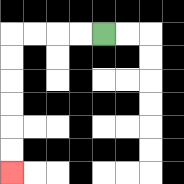{'start': '[4, 1]', 'end': '[0, 7]', 'path_directions': 'L,L,L,L,D,D,D,D,D,D', 'path_coordinates': '[[4, 1], [3, 1], [2, 1], [1, 1], [0, 1], [0, 2], [0, 3], [0, 4], [0, 5], [0, 6], [0, 7]]'}